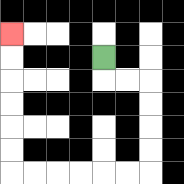{'start': '[4, 2]', 'end': '[0, 1]', 'path_directions': 'D,R,R,D,D,D,D,L,L,L,L,L,L,U,U,U,U,U,U', 'path_coordinates': '[[4, 2], [4, 3], [5, 3], [6, 3], [6, 4], [6, 5], [6, 6], [6, 7], [5, 7], [4, 7], [3, 7], [2, 7], [1, 7], [0, 7], [0, 6], [0, 5], [0, 4], [0, 3], [0, 2], [0, 1]]'}